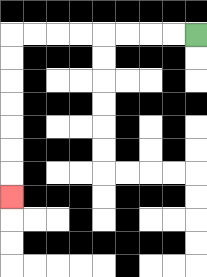{'start': '[8, 1]', 'end': '[0, 8]', 'path_directions': 'L,L,L,L,L,L,L,L,D,D,D,D,D,D,D', 'path_coordinates': '[[8, 1], [7, 1], [6, 1], [5, 1], [4, 1], [3, 1], [2, 1], [1, 1], [0, 1], [0, 2], [0, 3], [0, 4], [0, 5], [0, 6], [0, 7], [0, 8]]'}